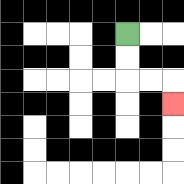{'start': '[5, 1]', 'end': '[7, 4]', 'path_directions': 'D,D,R,R,D', 'path_coordinates': '[[5, 1], [5, 2], [5, 3], [6, 3], [7, 3], [7, 4]]'}